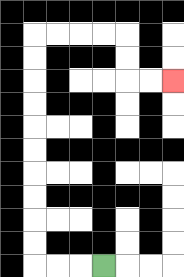{'start': '[4, 11]', 'end': '[7, 3]', 'path_directions': 'L,L,L,U,U,U,U,U,U,U,U,U,U,R,R,R,R,D,D,R,R', 'path_coordinates': '[[4, 11], [3, 11], [2, 11], [1, 11], [1, 10], [1, 9], [1, 8], [1, 7], [1, 6], [1, 5], [1, 4], [1, 3], [1, 2], [1, 1], [2, 1], [3, 1], [4, 1], [5, 1], [5, 2], [5, 3], [6, 3], [7, 3]]'}